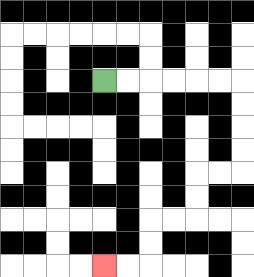{'start': '[4, 3]', 'end': '[4, 11]', 'path_directions': 'R,R,R,R,R,R,D,D,D,D,L,L,D,D,L,L,D,D,L,L', 'path_coordinates': '[[4, 3], [5, 3], [6, 3], [7, 3], [8, 3], [9, 3], [10, 3], [10, 4], [10, 5], [10, 6], [10, 7], [9, 7], [8, 7], [8, 8], [8, 9], [7, 9], [6, 9], [6, 10], [6, 11], [5, 11], [4, 11]]'}